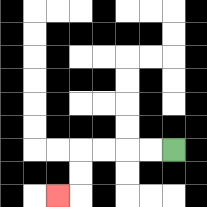{'start': '[7, 6]', 'end': '[2, 8]', 'path_directions': 'L,L,L,L,D,D,L', 'path_coordinates': '[[7, 6], [6, 6], [5, 6], [4, 6], [3, 6], [3, 7], [3, 8], [2, 8]]'}